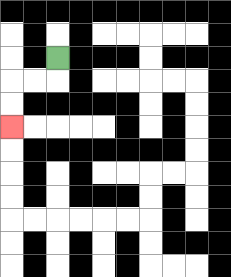{'start': '[2, 2]', 'end': '[0, 5]', 'path_directions': 'D,L,L,D,D', 'path_coordinates': '[[2, 2], [2, 3], [1, 3], [0, 3], [0, 4], [0, 5]]'}